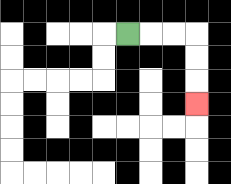{'start': '[5, 1]', 'end': '[8, 4]', 'path_directions': 'R,R,R,D,D,D', 'path_coordinates': '[[5, 1], [6, 1], [7, 1], [8, 1], [8, 2], [8, 3], [8, 4]]'}